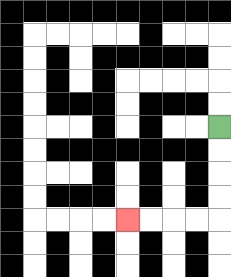{'start': '[9, 5]', 'end': '[5, 9]', 'path_directions': 'D,D,D,D,L,L,L,L', 'path_coordinates': '[[9, 5], [9, 6], [9, 7], [9, 8], [9, 9], [8, 9], [7, 9], [6, 9], [5, 9]]'}